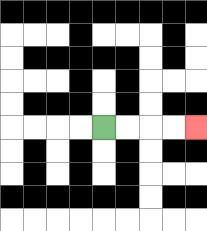{'start': '[4, 5]', 'end': '[8, 5]', 'path_directions': 'R,R,R,R', 'path_coordinates': '[[4, 5], [5, 5], [6, 5], [7, 5], [8, 5]]'}